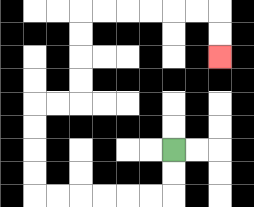{'start': '[7, 6]', 'end': '[9, 2]', 'path_directions': 'D,D,L,L,L,L,L,L,U,U,U,U,R,R,U,U,U,U,R,R,R,R,R,R,D,D', 'path_coordinates': '[[7, 6], [7, 7], [7, 8], [6, 8], [5, 8], [4, 8], [3, 8], [2, 8], [1, 8], [1, 7], [1, 6], [1, 5], [1, 4], [2, 4], [3, 4], [3, 3], [3, 2], [3, 1], [3, 0], [4, 0], [5, 0], [6, 0], [7, 0], [8, 0], [9, 0], [9, 1], [9, 2]]'}